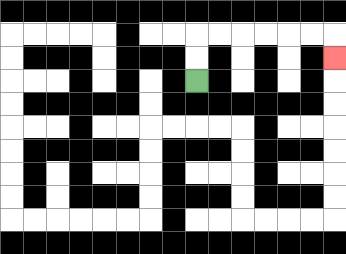{'start': '[8, 3]', 'end': '[14, 2]', 'path_directions': 'U,U,R,R,R,R,R,R,D', 'path_coordinates': '[[8, 3], [8, 2], [8, 1], [9, 1], [10, 1], [11, 1], [12, 1], [13, 1], [14, 1], [14, 2]]'}